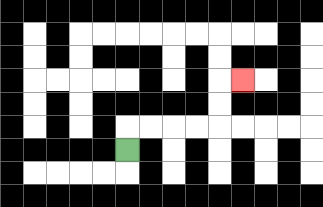{'start': '[5, 6]', 'end': '[10, 3]', 'path_directions': 'U,R,R,R,R,U,U,R', 'path_coordinates': '[[5, 6], [5, 5], [6, 5], [7, 5], [8, 5], [9, 5], [9, 4], [9, 3], [10, 3]]'}